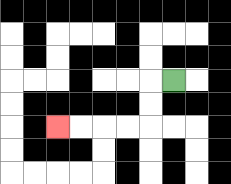{'start': '[7, 3]', 'end': '[2, 5]', 'path_directions': 'L,D,D,L,L,L,L', 'path_coordinates': '[[7, 3], [6, 3], [6, 4], [6, 5], [5, 5], [4, 5], [3, 5], [2, 5]]'}